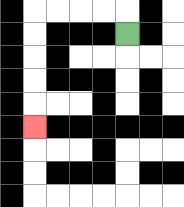{'start': '[5, 1]', 'end': '[1, 5]', 'path_directions': 'U,L,L,L,L,D,D,D,D,D', 'path_coordinates': '[[5, 1], [5, 0], [4, 0], [3, 0], [2, 0], [1, 0], [1, 1], [1, 2], [1, 3], [1, 4], [1, 5]]'}